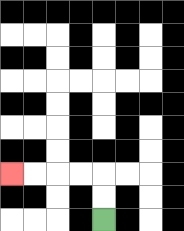{'start': '[4, 9]', 'end': '[0, 7]', 'path_directions': 'U,U,L,L,L,L', 'path_coordinates': '[[4, 9], [4, 8], [4, 7], [3, 7], [2, 7], [1, 7], [0, 7]]'}